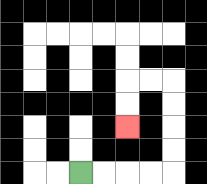{'start': '[3, 7]', 'end': '[5, 5]', 'path_directions': 'R,R,R,R,U,U,U,U,L,L,D,D', 'path_coordinates': '[[3, 7], [4, 7], [5, 7], [6, 7], [7, 7], [7, 6], [7, 5], [7, 4], [7, 3], [6, 3], [5, 3], [5, 4], [5, 5]]'}